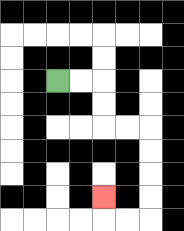{'start': '[2, 3]', 'end': '[4, 8]', 'path_directions': 'R,R,D,D,R,R,D,D,D,D,L,L,U', 'path_coordinates': '[[2, 3], [3, 3], [4, 3], [4, 4], [4, 5], [5, 5], [6, 5], [6, 6], [6, 7], [6, 8], [6, 9], [5, 9], [4, 9], [4, 8]]'}